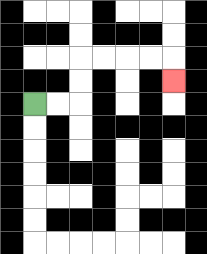{'start': '[1, 4]', 'end': '[7, 3]', 'path_directions': 'R,R,U,U,R,R,R,R,D', 'path_coordinates': '[[1, 4], [2, 4], [3, 4], [3, 3], [3, 2], [4, 2], [5, 2], [6, 2], [7, 2], [7, 3]]'}